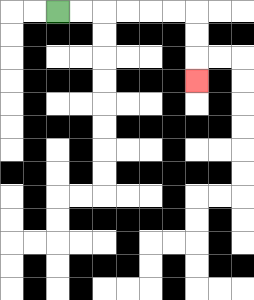{'start': '[2, 0]', 'end': '[8, 3]', 'path_directions': 'R,R,R,R,R,R,D,D,D', 'path_coordinates': '[[2, 0], [3, 0], [4, 0], [5, 0], [6, 0], [7, 0], [8, 0], [8, 1], [8, 2], [8, 3]]'}